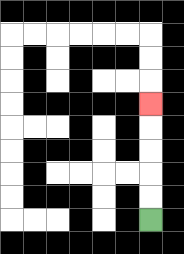{'start': '[6, 9]', 'end': '[6, 4]', 'path_directions': 'U,U,U,U,U', 'path_coordinates': '[[6, 9], [6, 8], [6, 7], [6, 6], [6, 5], [6, 4]]'}